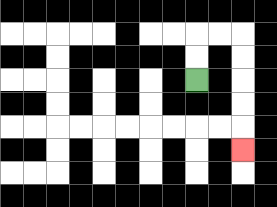{'start': '[8, 3]', 'end': '[10, 6]', 'path_directions': 'U,U,R,R,D,D,D,D,D', 'path_coordinates': '[[8, 3], [8, 2], [8, 1], [9, 1], [10, 1], [10, 2], [10, 3], [10, 4], [10, 5], [10, 6]]'}